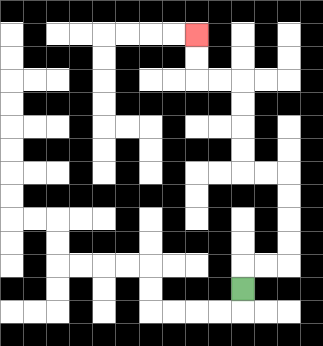{'start': '[10, 12]', 'end': '[8, 1]', 'path_directions': 'U,R,R,U,U,U,U,L,L,U,U,U,U,L,L,U,U', 'path_coordinates': '[[10, 12], [10, 11], [11, 11], [12, 11], [12, 10], [12, 9], [12, 8], [12, 7], [11, 7], [10, 7], [10, 6], [10, 5], [10, 4], [10, 3], [9, 3], [8, 3], [8, 2], [8, 1]]'}